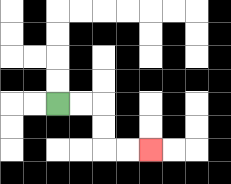{'start': '[2, 4]', 'end': '[6, 6]', 'path_directions': 'R,R,D,D,R,R', 'path_coordinates': '[[2, 4], [3, 4], [4, 4], [4, 5], [4, 6], [5, 6], [6, 6]]'}